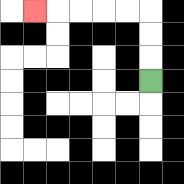{'start': '[6, 3]', 'end': '[1, 0]', 'path_directions': 'U,U,U,L,L,L,L,L', 'path_coordinates': '[[6, 3], [6, 2], [6, 1], [6, 0], [5, 0], [4, 0], [3, 0], [2, 0], [1, 0]]'}